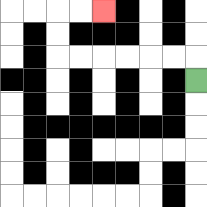{'start': '[8, 3]', 'end': '[4, 0]', 'path_directions': 'U,L,L,L,L,L,L,U,U,R,R', 'path_coordinates': '[[8, 3], [8, 2], [7, 2], [6, 2], [5, 2], [4, 2], [3, 2], [2, 2], [2, 1], [2, 0], [3, 0], [4, 0]]'}